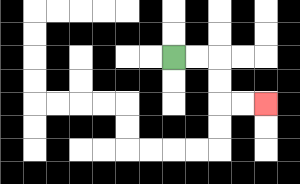{'start': '[7, 2]', 'end': '[11, 4]', 'path_directions': 'R,R,D,D,R,R', 'path_coordinates': '[[7, 2], [8, 2], [9, 2], [9, 3], [9, 4], [10, 4], [11, 4]]'}